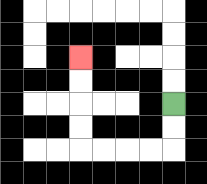{'start': '[7, 4]', 'end': '[3, 2]', 'path_directions': 'D,D,L,L,L,L,U,U,U,U', 'path_coordinates': '[[7, 4], [7, 5], [7, 6], [6, 6], [5, 6], [4, 6], [3, 6], [3, 5], [3, 4], [3, 3], [3, 2]]'}